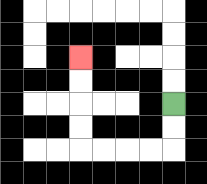{'start': '[7, 4]', 'end': '[3, 2]', 'path_directions': 'D,D,L,L,L,L,U,U,U,U', 'path_coordinates': '[[7, 4], [7, 5], [7, 6], [6, 6], [5, 6], [4, 6], [3, 6], [3, 5], [3, 4], [3, 3], [3, 2]]'}